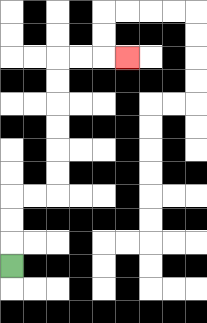{'start': '[0, 11]', 'end': '[5, 2]', 'path_directions': 'U,U,U,R,R,U,U,U,U,U,U,R,R,R', 'path_coordinates': '[[0, 11], [0, 10], [0, 9], [0, 8], [1, 8], [2, 8], [2, 7], [2, 6], [2, 5], [2, 4], [2, 3], [2, 2], [3, 2], [4, 2], [5, 2]]'}